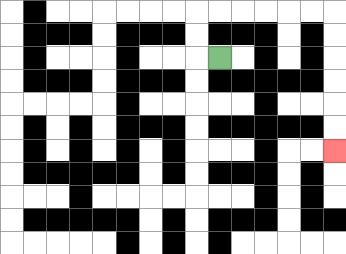{'start': '[9, 2]', 'end': '[14, 6]', 'path_directions': 'L,U,U,R,R,R,R,R,R,D,D,D,D,D,D', 'path_coordinates': '[[9, 2], [8, 2], [8, 1], [8, 0], [9, 0], [10, 0], [11, 0], [12, 0], [13, 0], [14, 0], [14, 1], [14, 2], [14, 3], [14, 4], [14, 5], [14, 6]]'}